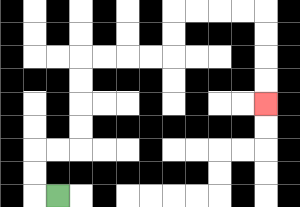{'start': '[2, 8]', 'end': '[11, 4]', 'path_directions': 'L,U,U,R,R,U,U,U,U,R,R,R,R,U,U,R,R,R,R,D,D,D,D', 'path_coordinates': '[[2, 8], [1, 8], [1, 7], [1, 6], [2, 6], [3, 6], [3, 5], [3, 4], [3, 3], [3, 2], [4, 2], [5, 2], [6, 2], [7, 2], [7, 1], [7, 0], [8, 0], [9, 0], [10, 0], [11, 0], [11, 1], [11, 2], [11, 3], [11, 4]]'}